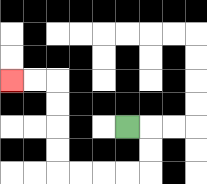{'start': '[5, 5]', 'end': '[0, 3]', 'path_directions': 'R,D,D,L,L,L,L,U,U,U,U,L,L', 'path_coordinates': '[[5, 5], [6, 5], [6, 6], [6, 7], [5, 7], [4, 7], [3, 7], [2, 7], [2, 6], [2, 5], [2, 4], [2, 3], [1, 3], [0, 3]]'}